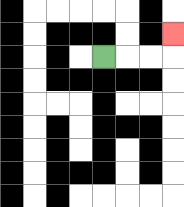{'start': '[4, 2]', 'end': '[7, 1]', 'path_directions': 'R,R,R,U', 'path_coordinates': '[[4, 2], [5, 2], [6, 2], [7, 2], [7, 1]]'}